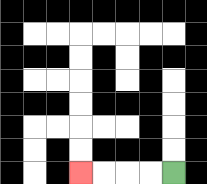{'start': '[7, 7]', 'end': '[3, 7]', 'path_directions': 'L,L,L,L', 'path_coordinates': '[[7, 7], [6, 7], [5, 7], [4, 7], [3, 7]]'}